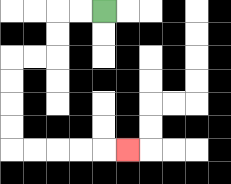{'start': '[4, 0]', 'end': '[5, 6]', 'path_directions': 'L,L,D,D,L,L,D,D,D,D,R,R,R,R,R', 'path_coordinates': '[[4, 0], [3, 0], [2, 0], [2, 1], [2, 2], [1, 2], [0, 2], [0, 3], [0, 4], [0, 5], [0, 6], [1, 6], [2, 6], [3, 6], [4, 6], [5, 6]]'}